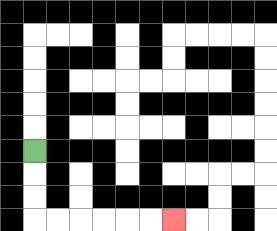{'start': '[1, 6]', 'end': '[7, 9]', 'path_directions': 'D,D,D,R,R,R,R,R,R', 'path_coordinates': '[[1, 6], [1, 7], [1, 8], [1, 9], [2, 9], [3, 9], [4, 9], [5, 9], [6, 9], [7, 9]]'}